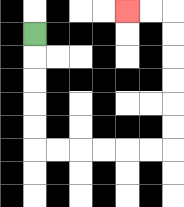{'start': '[1, 1]', 'end': '[5, 0]', 'path_directions': 'D,D,D,D,D,R,R,R,R,R,R,U,U,U,U,U,U,L,L', 'path_coordinates': '[[1, 1], [1, 2], [1, 3], [1, 4], [1, 5], [1, 6], [2, 6], [3, 6], [4, 6], [5, 6], [6, 6], [7, 6], [7, 5], [7, 4], [7, 3], [7, 2], [7, 1], [7, 0], [6, 0], [5, 0]]'}